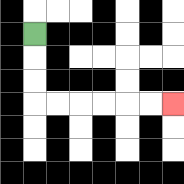{'start': '[1, 1]', 'end': '[7, 4]', 'path_directions': 'D,D,D,R,R,R,R,R,R', 'path_coordinates': '[[1, 1], [1, 2], [1, 3], [1, 4], [2, 4], [3, 4], [4, 4], [5, 4], [6, 4], [7, 4]]'}